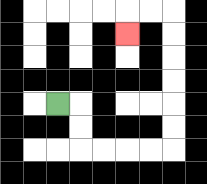{'start': '[2, 4]', 'end': '[5, 1]', 'path_directions': 'R,D,D,R,R,R,R,U,U,U,U,U,U,L,L,D', 'path_coordinates': '[[2, 4], [3, 4], [3, 5], [3, 6], [4, 6], [5, 6], [6, 6], [7, 6], [7, 5], [7, 4], [7, 3], [7, 2], [7, 1], [7, 0], [6, 0], [5, 0], [5, 1]]'}